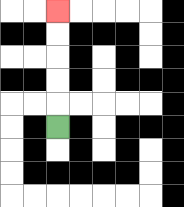{'start': '[2, 5]', 'end': '[2, 0]', 'path_directions': 'U,U,U,U,U', 'path_coordinates': '[[2, 5], [2, 4], [2, 3], [2, 2], [2, 1], [2, 0]]'}